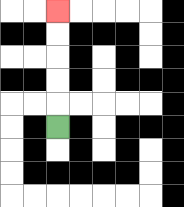{'start': '[2, 5]', 'end': '[2, 0]', 'path_directions': 'U,U,U,U,U', 'path_coordinates': '[[2, 5], [2, 4], [2, 3], [2, 2], [2, 1], [2, 0]]'}